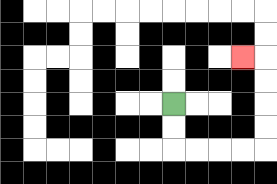{'start': '[7, 4]', 'end': '[10, 2]', 'path_directions': 'D,D,R,R,R,R,U,U,U,U,L', 'path_coordinates': '[[7, 4], [7, 5], [7, 6], [8, 6], [9, 6], [10, 6], [11, 6], [11, 5], [11, 4], [11, 3], [11, 2], [10, 2]]'}